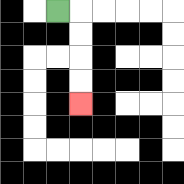{'start': '[2, 0]', 'end': '[3, 4]', 'path_directions': 'R,D,D,D,D', 'path_coordinates': '[[2, 0], [3, 0], [3, 1], [3, 2], [3, 3], [3, 4]]'}